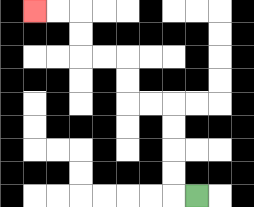{'start': '[8, 8]', 'end': '[1, 0]', 'path_directions': 'L,U,U,U,U,L,L,U,U,L,L,U,U,L,L', 'path_coordinates': '[[8, 8], [7, 8], [7, 7], [7, 6], [7, 5], [7, 4], [6, 4], [5, 4], [5, 3], [5, 2], [4, 2], [3, 2], [3, 1], [3, 0], [2, 0], [1, 0]]'}